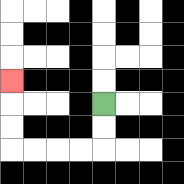{'start': '[4, 4]', 'end': '[0, 3]', 'path_directions': 'D,D,L,L,L,L,U,U,U', 'path_coordinates': '[[4, 4], [4, 5], [4, 6], [3, 6], [2, 6], [1, 6], [0, 6], [0, 5], [0, 4], [0, 3]]'}